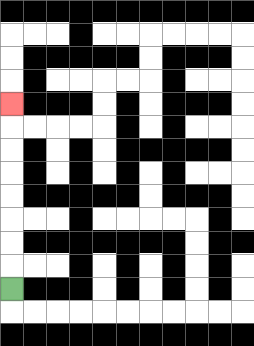{'start': '[0, 12]', 'end': '[0, 4]', 'path_directions': 'U,U,U,U,U,U,U,U', 'path_coordinates': '[[0, 12], [0, 11], [0, 10], [0, 9], [0, 8], [0, 7], [0, 6], [0, 5], [0, 4]]'}